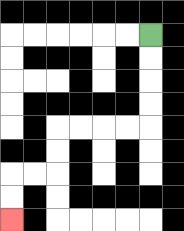{'start': '[6, 1]', 'end': '[0, 9]', 'path_directions': 'D,D,D,D,L,L,L,L,D,D,L,L,D,D', 'path_coordinates': '[[6, 1], [6, 2], [6, 3], [6, 4], [6, 5], [5, 5], [4, 5], [3, 5], [2, 5], [2, 6], [2, 7], [1, 7], [0, 7], [0, 8], [0, 9]]'}